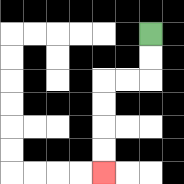{'start': '[6, 1]', 'end': '[4, 7]', 'path_directions': 'D,D,L,L,D,D,D,D', 'path_coordinates': '[[6, 1], [6, 2], [6, 3], [5, 3], [4, 3], [4, 4], [4, 5], [4, 6], [4, 7]]'}